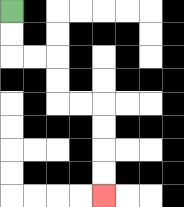{'start': '[0, 0]', 'end': '[4, 8]', 'path_directions': 'D,D,R,R,D,D,R,R,D,D,D,D', 'path_coordinates': '[[0, 0], [0, 1], [0, 2], [1, 2], [2, 2], [2, 3], [2, 4], [3, 4], [4, 4], [4, 5], [4, 6], [4, 7], [4, 8]]'}